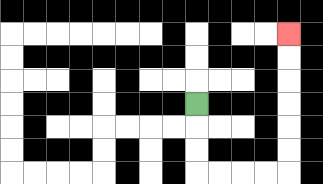{'start': '[8, 4]', 'end': '[12, 1]', 'path_directions': 'D,D,D,R,R,R,R,U,U,U,U,U,U', 'path_coordinates': '[[8, 4], [8, 5], [8, 6], [8, 7], [9, 7], [10, 7], [11, 7], [12, 7], [12, 6], [12, 5], [12, 4], [12, 3], [12, 2], [12, 1]]'}